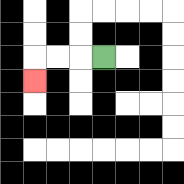{'start': '[4, 2]', 'end': '[1, 3]', 'path_directions': 'L,L,L,D', 'path_coordinates': '[[4, 2], [3, 2], [2, 2], [1, 2], [1, 3]]'}